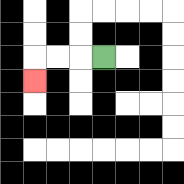{'start': '[4, 2]', 'end': '[1, 3]', 'path_directions': 'L,L,L,D', 'path_coordinates': '[[4, 2], [3, 2], [2, 2], [1, 2], [1, 3]]'}